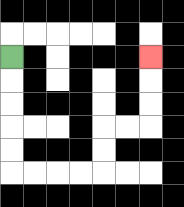{'start': '[0, 2]', 'end': '[6, 2]', 'path_directions': 'D,D,D,D,D,R,R,R,R,U,U,R,R,U,U,U', 'path_coordinates': '[[0, 2], [0, 3], [0, 4], [0, 5], [0, 6], [0, 7], [1, 7], [2, 7], [3, 7], [4, 7], [4, 6], [4, 5], [5, 5], [6, 5], [6, 4], [6, 3], [6, 2]]'}